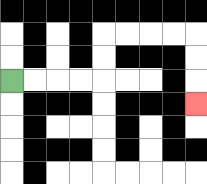{'start': '[0, 3]', 'end': '[8, 4]', 'path_directions': 'R,R,R,R,U,U,R,R,R,R,D,D,D', 'path_coordinates': '[[0, 3], [1, 3], [2, 3], [3, 3], [4, 3], [4, 2], [4, 1], [5, 1], [6, 1], [7, 1], [8, 1], [8, 2], [8, 3], [8, 4]]'}